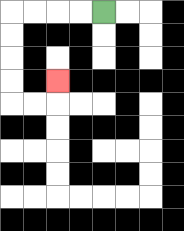{'start': '[4, 0]', 'end': '[2, 3]', 'path_directions': 'L,L,L,L,D,D,D,D,R,R,U', 'path_coordinates': '[[4, 0], [3, 0], [2, 0], [1, 0], [0, 0], [0, 1], [0, 2], [0, 3], [0, 4], [1, 4], [2, 4], [2, 3]]'}